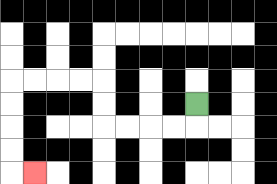{'start': '[8, 4]', 'end': '[1, 7]', 'path_directions': 'D,L,L,L,L,U,U,L,L,L,L,D,D,D,D,R', 'path_coordinates': '[[8, 4], [8, 5], [7, 5], [6, 5], [5, 5], [4, 5], [4, 4], [4, 3], [3, 3], [2, 3], [1, 3], [0, 3], [0, 4], [0, 5], [0, 6], [0, 7], [1, 7]]'}